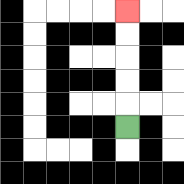{'start': '[5, 5]', 'end': '[5, 0]', 'path_directions': 'U,U,U,U,U', 'path_coordinates': '[[5, 5], [5, 4], [5, 3], [5, 2], [5, 1], [5, 0]]'}